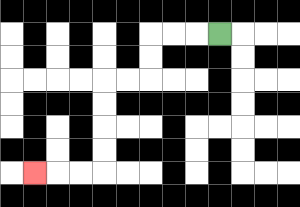{'start': '[9, 1]', 'end': '[1, 7]', 'path_directions': 'L,L,L,D,D,L,L,D,D,D,D,L,L,L', 'path_coordinates': '[[9, 1], [8, 1], [7, 1], [6, 1], [6, 2], [6, 3], [5, 3], [4, 3], [4, 4], [4, 5], [4, 6], [4, 7], [3, 7], [2, 7], [1, 7]]'}